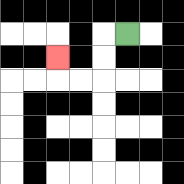{'start': '[5, 1]', 'end': '[2, 2]', 'path_directions': 'L,D,D,L,L,U', 'path_coordinates': '[[5, 1], [4, 1], [4, 2], [4, 3], [3, 3], [2, 3], [2, 2]]'}